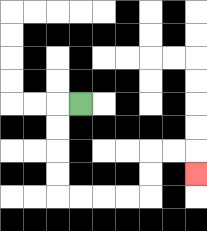{'start': '[3, 4]', 'end': '[8, 7]', 'path_directions': 'L,D,D,D,D,R,R,R,R,U,U,R,R,D', 'path_coordinates': '[[3, 4], [2, 4], [2, 5], [2, 6], [2, 7], [2, 8], [3, 8], [4, 8], [5, 8], [6, 8], [6, 7], [6, 6], [7, 6], [8, 6], [8, 7]]'}